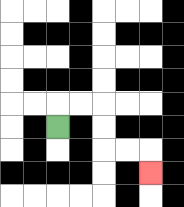{'start': '[2, 5]', 'end': '[6, 7]', 'path_directions': 'U,R,R,D,D,R,R,D', 'path_coordinates': '[[2, 5], [2, 4], [3, 4], [4, 4], [4, 5], [4, 6], [5, 6], [6, 6], [6, 7]]'}